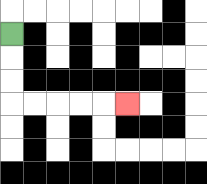{'start': '[0, 1]', 'end': '[5, 4]', 'path_directions': 'D,D,D,R,R,R,R,R', 'path_coordinates': '[[0, 1], [0, 2], [0, 3], [0, 4], [1, 4], [2, 4], [3, 4], [4, 4], [5, 4]]'}